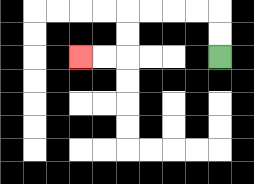{'start': '[9, 2]', 'end': '[3, 2]', 'path_directions': 'U,U,L,L,L,L,D,D,L,L', 'path_coordinates': '[[9, 2], [9, 1], [9, 0], [8, 0], [7, 0], [6, 0], [5, 0], [5, 1], [5, 2], [4, 2], [3, 2]]'}